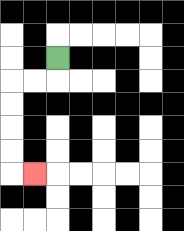{'start': '[2, 2]', 'end': '[1, 7]', 'path_directions': 'D,L,L,D,D,D,D,R', 'path_coordinates': '[[2, 2], [2, 3], [1, 3], [0, 3], [0, 4], [0, 5], [0, 6], [0, 7], [1, 7]]'}